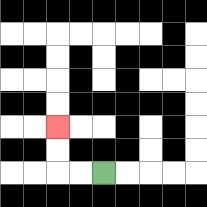{'start': '[4, 7]', 'end': '[2, 5]', 'path_directions': 'L,L,U,U', 'path_coordinates': '[[4, 7], [3, 7], [2, 7], [2, 6], [2, 5]]'}